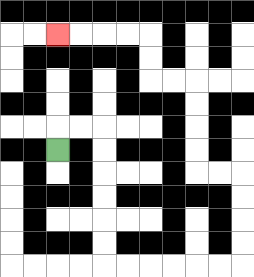{'start': '[2, 6]', 'end': '[2, 1]', 'path_directions': 'U,R,R,D,D,D,D,D,D,R,R,R,R,R,R,U,U,U,U,L,L,U,U,U,U,L,L,U,U,L,L,L,L', 'path_coordinates': '[[2, 6], [2, 5], [3, 5], [4, 5], [4, 6], [4, 7], [4, 8], [4, 9], [4, 10], [4, 11], [5, 11], [6, 11], [7, 11], [8, 11], [9, 11], [10, 11], [10, 10], [10, 9], [10, 8], [10, 7], [9, 7], [8, 7], [8, 6], [8, 5], [8, 4], [8, 3], [7, 3], [6, 3], [6, 2], [6, 1], [5, 1], [4, 1], [3, 1], [2, 1]]'}